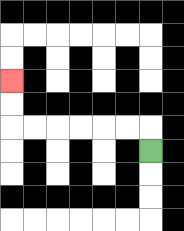{'start': '[6, 6]', 'end': '[0, 3]', 'path_directions': 'U,L,L,L,L,L,L,U,U', 'path_coordinates': '[[6, 6], [6, 5], [5, 5], [4, 5], [3, 5], [2, 5], [1, 5], [0, 5], [0, 4], [0, 3]]'}